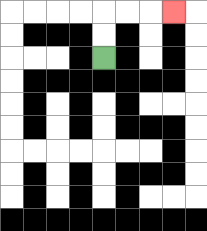{'start': '[4, 2]', 'end': '[7, 0]', 'path_directions': 'U,U,R,R,R', 'path_coordinates': '[[4, 2], [4, 1], [4, 0], [5, 0], [6, 0], [7, 0]]'}